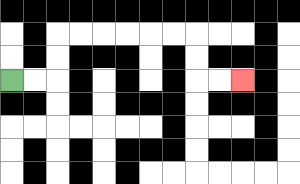{'start': '[0, 3]', 'end': '[10, 3]', 'path_directions': 'R,R,U,U,R,R,R,R,R,R,D,D,R,R', 'path_coordinates': '[[0, 3], [1, 3], [2, 3], [2, 2], [2, 1], [3, 1], [4, 1], [5, 1], [6, 1], [7, 1], [8, 1], [8, 2], [8, 3], [9, 3], [10, 3]]'}